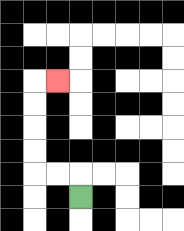{'start': '[3, 8]', 'end': '[2, 3]', 'path_directions': 'U,L,L,U,U,U,U,R', 'path_coordinates': '[[3, 8], [3, 7], [2, 7], [1, 7], [1, 6], [1, 5], [1, 4], [1, 3], [2, 3]]'}